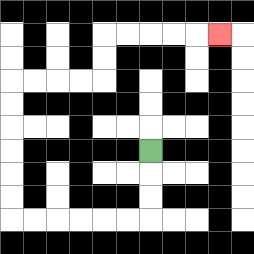{'start': '[6, 6]', 'end': '[9, 1]', 'path_directions': 'D,D,D,L,L,L,L,L,L,U,U,U,U,U,U,R,R,R,R,U,U,R,R,R,R,R', 'path_coordinates': '[[6, 6], [6, 7], [6, 8], [6, 9], [5, 9], [4, 9], [3, 9], [2, 9], [1, 9], [0, 9], [0, 8], [0, 7], [0, 6], [0, 5], [0, 4], [0, 3], [1, 3], [2, 3], [3, 3], [4, 3], [4, 2], [4, 1], [5, 1], [6, 1], [7, 1], [8, 1], [9, 1]]'}